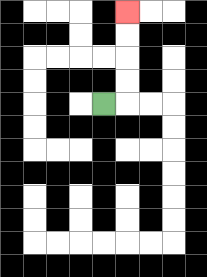{'start': '[4, 4]', 'end': '[5, 0]', 'path_directions': 'R,U,U,U,U', 'path_coordinates': '[[4, 4], [5, 4], [5, 3], [5, 2], [5, 1], [5, 0]]'}